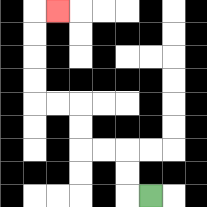{'start': '[6, 8]', 'end': '[2, 0]', 'path_directions': 'L,U,U,L,L,U,U,L,L,U,U,U,U,R', 'path_coordinates': '[[6, 8], [5, 8], [5, 7], [5, 6], [4, 6], [3, 6], [3, 5], [3, 4], [2, 4], [1, 4], [1, 3], [1, 2], [1, 1], [1, 0], [2, 0]]'}